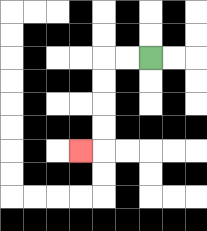{'start': '[6, 2]', 'end': '[3, 6]', 'path_directions': 'L,L,D,D,D,D,L', 'path_coordinates': '[[6, 2], [5, 2], [4, 2], [4, 3], [4, 4], [4, 5], [4, 6], [3, 6]]'}